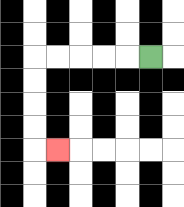{'start': '[6, 2]', 'end': '[2, 6]', 'path_directions': 'L,L,L,L,L,D,D,D,D,R', 'path_coordinates': '[[6, 2], [5, 2], [4, 2], [3, 2], [2, 2], [1, 2], [1, 3], [1, 4], [1, 5], [1, 6], [2, 6]]'}